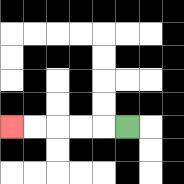{'start': '[5, 5]', 'end': '[0, 5]', 'path_directions': 'L,L,L,L,L', 'path_coordinates': '[[5, 5], [4, 5], [3, 5], [2, 5], [1, 5], [0, 5]]'}